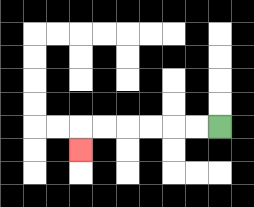{'start': '[9, 5]', 'end': '[3, 6]', 'path_directions': 'L,L,L,L,L,L,D', 'path_coordinates': '[[9, 5], [8, 5], [7, 5], [6, 5], [5, 5], [4, 5], [3, 5], [3, 6]]'}